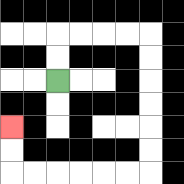{'start': '[2, 3]', 'end': '[0, 5]', 'path_directions': 'U,U,R,R,R,R,D,D,D,D,D,D,L,L,L,L,L,L,U,U', 'path_coordinates': '[[2, 3], [2, 2], [2, 1], [3, 1], [4, 1], [5, 1], [6, 1], [6, 2], [6, 3], [6, 4], [6, 5], [6, 6], [6, 7], [5, 7], [4, 7], [3, 7], [2, 7], [1, 7], [0, 7], [0, 6], [0, 5]]'}